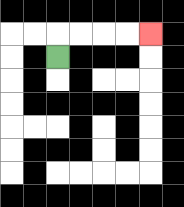{'start': '[2, 2]', 'end': '[6, 1]', 'path_directions': 'U,R,R,R,R', 'path_coordinates': '[[2, 2], [2, 1], [3, 1], [4, 1], [5, 1], [6, 1]]'}